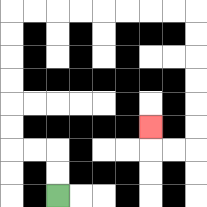{'start': '[2, 8]', 'end': '[6, 5]', 'path_directions': 'U,U,L,L,U,U,U,U,U,U,R,R,R,R,R,R,R,R,D,D,D,D,D,D,L,L,U', 'path_coordinates': '[[2, 8], [2, 7], [2, 6], [1, 6], [0, 6], [0, 5], [0, 4], [0, 3], [0, 2], [0, 1], [0, 0], [1, 0], [2, 0], [3, 0], [4, 0], [5, 0], [6, 0], [7, 0], [8, 0], [8, 1], [8, 2], [8, 3], [8, 4], [8, 5], [8, 6], [7, 6], [6, 6], [6, 5]]'}